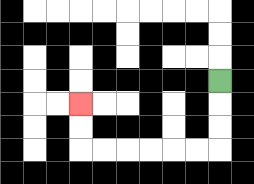{'start': '[9, 3]', 'end': '[3, 4]', 'path_directions': 'D,D,D,L,L,L,L,L,L,U,U', 'path_coordinates': '[[9, 3], [9, 4], [9, 5], [9, 6], [8, 6], [7, 6], [6, 6], [5, 6], [4, 6], [3, 6], [3, 5], [3, 4]]'}